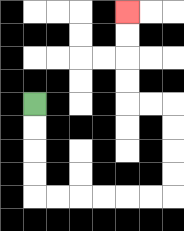{'start': '[1, 4]', 'end': '[5, 0]', 'path_directions': 'D,D,D,D,R,R,R,R,R,R,U,U,U,U,L,L,U,U,U,U', 'path_coordinates': '[[1, 4], [1, 5], [1, 6], [1, 7], [1, 8], [2, 8], [3, 8], [4, 8], [5, 8], [6, 8], [7, 8], [7, 7], [7, 6], [7, 5], [7, 4], [6, 4], [5, 4], [5, 3], [5, 2], [5, 1], [5, 0]]'}